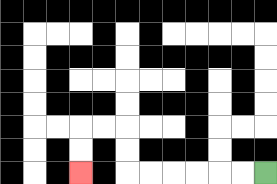{'start': '[11, 7]', 'end': '[3, 7]', 'path_directions': 'L,L,L,L,L,L,U,U,L,L,D,D', 'path_coordinates': '[[11, 7], [10, 7], [9, 7], [8, 7], [7, 7], [6, 7], [5, 7], [5, 6], [5, 5], [4, 5], [3, 5], [3, 6], [3, 7]]'}